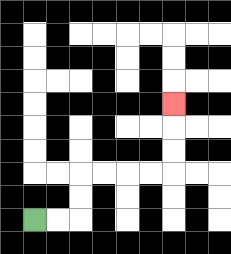{'start': '[1, 9]', 'end': '[7, 4]', 'path_directions': 'R,R,U,U,R,R,R,R,U,U,U', 'path_coordinates': '[[1, 9], [2, 9], [3, 9], [3, 8], [3, 7], [4, 7], [5, 7], [6, 7], [7, 7], [7, 6], [7, 5], [7, 4]]'}